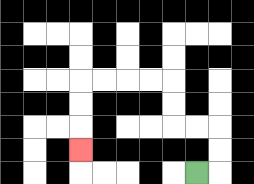{'start': '[8, 7]', 'end': '[3, 6]', 'path_directions': 'R,U,U,L,L,U,U,L,L,L,L,D,D,D', 'path_coordinates': '[[8, 7], [9, 7], [9, 6], [9, 5], [8, 5], [7, 5], [7, 4], [7, 3], [6, 3], [5, 3], [4, 3], [3, 3], [3, 4], [3, 5], [3, 6]]'}